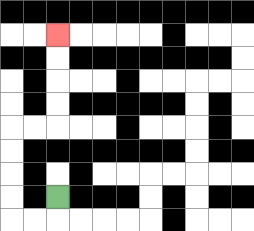{'start': '[2, 8]', 'end': '[2, 1]', 'path_directions': 'D,L,L,U,U,U,U,R,R,U,U,U,U', 'path_coordinates': '[[2, 8], [2, 9], [1, 9], [0, 9], [0, 8], [0, 7], [0, 6], [0, 5], [1, 5], [2, 5], [2, 4], [2, 3], [2, 2], [2, 1]]'}